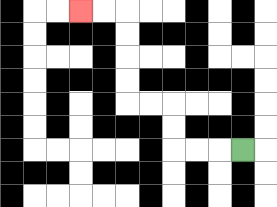{'start': '[10, 6]', 'end': '[3, 0]', 'path_directions': 'L,L,L,U,U,L,L,U,U,U,U,L,L', 'path_coordinates': '[[10, 6], [9, 6], [8, 6], [7, 6], [7, 5], [7, 4], [6, 4], [5, 4], [5, 3], [5, 2], [5, 1], [5, 0], [4, 0], [3, 0]]'}